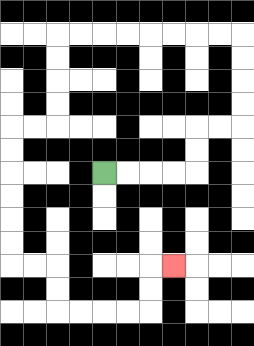{'start': '[4, 7]', 'end': '[7, 11]', 'path_directions': 'R,R,R,R,U,U,R,R,U,U,U,U,L,L,L,L,L,L,L,L,D,D,D,D,L,L,D,D,D,D,D,D,R,R,D,D,R,R,R,R,U,U,R', 'path_coordinates': '[[4, 7], [5, 7], [6, 7], [7, 7], [8, 7], [8, 6], [8, 5], [9, 5], [10, 5], [10, 4], [10, 3], [10, 2], [10, 1], [9, 1], [8, 1], [7, 1], [6, 1], [5, 1], [4, 1], [3, 1], [2, 1], [2, 2], [2, 3], [2, 4], [2, 5], [1, 5], [0, 5], [0, 6], [0, 7], [0, 8], [0, 9], [0, 10], [0, 11], [1, 11], [2, 11], [2, 12], [2, 13], [3, 13], [4, 13], [5, 13], [6, 13], [6, 12], [6, 11], [7, 11]]'}